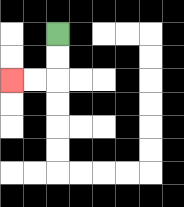{'start': '[2, 1]', 'end': '[0, 3]', 'path_directions': 'D,D,L,L', 'path_coordinates': '[[2, 1], [2, 2], [2, 3], [1, 3], [0, 3]]'}